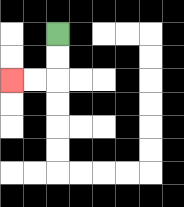{'start': '[2, 1]', 'end': '[0, 3]', 'path_directions': 'D,D,L,L', 'path_coordinates': '[[2, 1], [2, 2], [2, 3], [1, 3], [0, 3]]'}